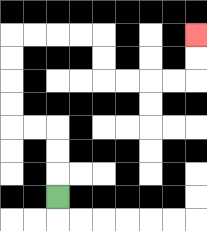{'start': '[2, 8]', 'end': '[8, 1]', 'path_directions': 'U,U,U,L,L,U,U,U,U,R,R,R,R,D,D,R,R,R,R,U,U', 'path_coordinates': '[[2, 8], [2, 7], [2, 6], [2, 5], [1, 5], [0, 5], [0, 4], [0, 3], [0, 2], [0, 1], [1, 1], [2, 1], [3, 1], [4, 1], [4, 2], [4, 3], [5, 3], [6, 3], [7, 3], [8, 3], [8, 2], [8, 1]]'}